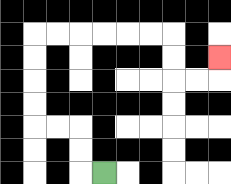{'start': '[4, 7]', 'end': '[9, 2]', 'path_directions': 'L,U,U,L,L,U,U,U,U,R,R,R,R,R,R,D,D,R,R,U', 'path_coordinates': '[[4, 7], [3, 7], [3, 6], [3, 5], [2, 5], [1, 5], [1, 4], [1, 3], [1, 2], [1, 1], [2, 1], [3, 1], [4, 1], [5, 1], [6, 1], [7, 1], [7, 2], [7, 3], [8, 3], [9, 3], [9, 2]]'}